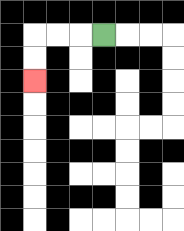{'start': '[4, 1]', 'end': '[1, 3]', 'path_directions': 'L,L,L,D,D', 'path_coordinates': '[[4, 1], [3, 1], [2, 1], [1, 1], [1, 2], [1, 3]]'}